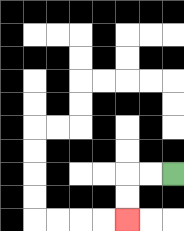{'start': '[7, 7]', 'end': '[5, 9]', 'path_directions': 'L,L,D,D', 'path_coordinates': '[[7, 7], [6, 7], [5, 7], [5, 8], [5, 9]]'}